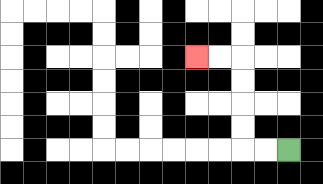{'start': '[12, 6]', 'end': '[8, 2]', 'path_directions': 'L,L,U,U,U,U,L,L', 'path_coordinates': '[[12, 6], [11, 6], [10, 6], [10, 5], [10, 4], [10, 3], [10, 2], [9, 2], [8, 2]]'}